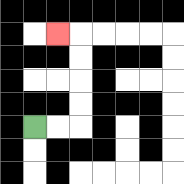{'start': '[1, 5]', 'end': '[2, 1]', 'path_directions': 'R,R,U,U,U,U,L', 'path_coordinates': '[[1, 5], [2, 5], [3, 5], [3, 4], [3, 3], [3, 2], [3, 1], [2, 1]]'}